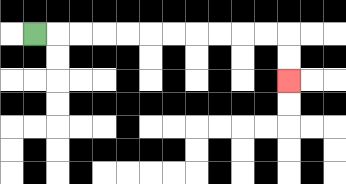{'start': '[1, 1]', 'end': '[12, 3]', 'path_directions': 'R,R,R,R,R,R,R,R,R,R,R,D,D', 'path_coordinates': '[[1, 1], [2, 1], [3, 1], [4, 1], [5, 1], [6, 1], [7, 1], [8, 1], [9, 1], [10, 1], [11, 1], [12, 1], [12, 2], [12, 3]]'}